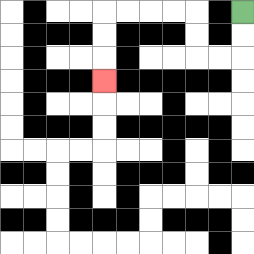{'start': '[10, 0]', 'end': '[4, 3]', 'path_directions': 'D,D,L,L,U,U,L,L,L,L,D,D,D', 'path_coordinates': '[[10, 0], [10, 1], [10, 2], [9, 2], [8, 2], [8, 1], [8, 0], [7, 0], [6, 0], [5, 0], [4, 0], [4, 1], [4, 2], [4, 3]]'}